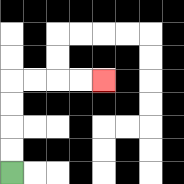{'start': '[0, 7]', 'end': '[4, 3]', 'path_directions': 'U,U,U,U,R,R,R,R', 'path_coordinates': '[[0, 7], [0, 6], [0, 5], [0, 4], [0, 3], [1, 3], [2, 3], [3, 3], [4, 3]]'}